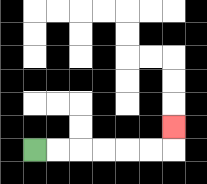{'start': '[1, 6]', 'end': '[7, 5]', 'path_directions': 'R,R,R,R,R,R,U', 'path_coordinates': '[[1, 6], [2, 6], [3, 6], [4, 6], [5, 6], [6, 6], [7, 6], [7, 5]]'}